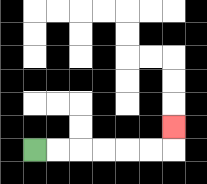{'start': '[1, 6]', 'end': '[7, 5]', 'path_directions': 'R,R,R,R,R,R,U', 'path_coordinates': '[[1, 6], [2, 6], [3, 6], [4, 6], [5, 6], [6, 6], [7, 6], [7, 5]]'}